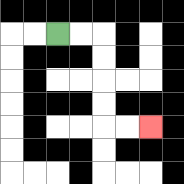{'start': '[2, 1]', 'end': '[6, 5]', 'path_directions': 'R,R,D,D,D,D,R,R', 'path_coordinates': '[[2, 1], [3, 1], [4, 1], [4, 2], [4, 3], [4, 4], [4, 5], [5, 5], [6, 5]]'}